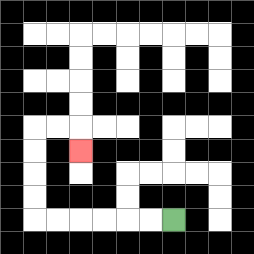{'start': '[7, 9]', 'end': '[3, 6]', 'path_directions': 'L,L,L,L,L,L,U,U,U,U,R,R,D', 'path_coordinates': '[[7, 9], [6, 9], [5, 9], [4, 9], [3, 9], [2, 9], [1, 9], [1, 8], [1, 7], [1, 6], [1, 5], [2, 5], [3, 5], [3, 6]]'}